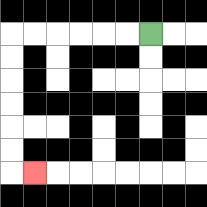{'start': '[6, 1]', 'end': '[1, 7]', 'path_directions': 'L,L,L,L,L,L,D,D,D,D,D,D,R', 'path_coordinates': '[[6, 1], [5, 1], [4, 1], [3, 1], [2, 1], [1, 1], [0, 1], [0, 2], [0, 3], [0, 4], [0, 5], [0, 6], [0, 7], [1, 7]]'}